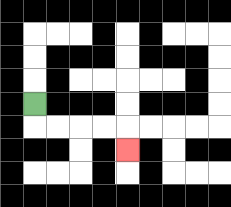{'start': '[1, 4]', 'end': '[5, 6]', 'path_directions': 'D,R,R,R,R,D', 'path_coordinates': '[[1, 4], [1, 5], [2, 5], [3, 5], [4, 5], [5, 5], [5, 6]]'}